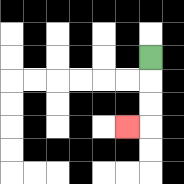{'start': '[6, 2]', 'end': '[5, 5]', 'path_directions': 'D,D,D,L', 'path_coordinates': '[[6, 2], [6, 3], [6, 4], [6, 5], [5, 5]]'}